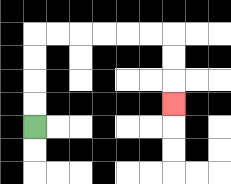{'start': '[1, 5]', 'end': '[7, 4]', 'path_directions': 'U,U,U,U,R,R,R,R,R,R,D,D,D', 'path_coordinates': '[[1, 5], [1, 4], [1, 3], [1, 2], [1, 1], [2, 1], [3, 1], [4, 1], [5, 1], [6, 1], [7, 1], [7, 2], [7, 3], [7, 4]]'}